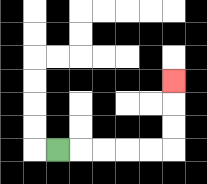{'start': '[2, 6]', 'end': '[7, 3]', 'path_directions': 'R,R,R,R,R,U,U,U', 'path_coordinates': '[[2, 6], [3, 6], [4, 6], [5, 6], [6, 6], [7, 6], [7, 5], [7, 4], [7, 3]]'}